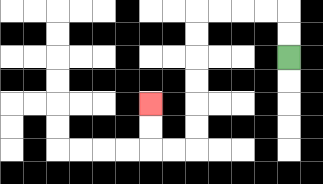{'start': '[12, 2]', 'end': '[6, 4]', 'path_directions': 'U,U,L,L,L,L,D,D,D,D,D,D,L,L,U,U', 'path_coordinates': '[[12, 2], [12, 1], [12, 0], [11, 0], [10, 0], [9, 0], [8, 0], [8, 1], [8, 2], [8, 3], [8, 4], [8, 5], [8, 6], [7, 6], [6, 6], [6, 5], [6, 4]]'}